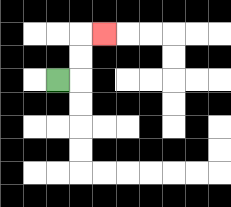{'start': '[2, 3]', 'end': '[4, 1]', 'path_directions': 'R,U,U,R', 'path_coordinates': '[[2, 3], [3, 3], [3, 2], [3, 1], [4, 1]]'}